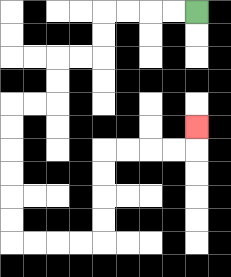{'start': '[8, 0]', 'end': '[8, 5]', 'path_directions': 'L,L,L,L,D,D,L,L,D,D,L,L,D,D,D,D,D,D,R,R,R,R,U,U,U,U,R,R,R,R,U', 'path_coordinates': '[[8, 0], [7, 0], [6, 0], [5, 0], [4, 0], [4, 1], [4, 2], [3, 2], [2, 2], [2, 3], [2, 4], [1, 4], [0, 4], [0, 5], [0, 6], [0, 7], [0, 8], [0, 9], [0, 10], [1, 10], [2, 10], [3, 10], [4, 10], [4, 9], [4, 8], [4, 7], [4, 6], [5, 6], [6, 6], [7, 6], [8, 6], [8, 5]]'}